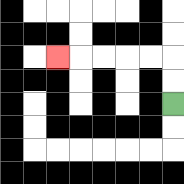{'start': '[7, 4]', 'end': '[2, 2]', 'path_directions': 'U,U,L,L,L,L,L', 'path_coordinates': '[[7, 4], [7, 3], [7, 2], [6, 2], [5, 2], [4, 2], [3, 2], [2, 2]]'}